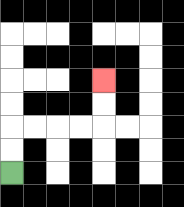{'start': '[0, 7]', 'end': '[4, 3]', 'path_directions': 'U,U,R,R,R,R,U,U', 'path_coordinates': '[[0, 7], [0, 6], [0, 5], [1, 5], [2, 5], [3, 5], [4, 5], [4, 4], [4, 3]]'}